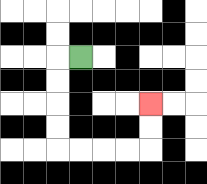{'start': '[3, 2]', 'end': '[6, 4]', 'path_directions': 'L,D,D,D,D,R,R,R,R,U,U', 'path_coordinates': '[[3, 2], [2, 2], [2, 3], [2, 4], [2, 5], [2, 6], [3, 6], [4, 6], [5, 6], [6, 6], [6, 5], [6, 4]]'}